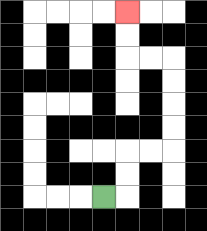{'start': '[4, 8]', 'end': '[5, 0]', 'path_directions': 'R,U,U,R,R,U,U,U,U,L,L,U,U', 'path_coordinates': '[[4, 8], [5, 8], [5, 7], [5, 6], [6, 6], [7, 6], [7, 5], [7, 4], [7, 3], [7, 2], [6, 2], [5, 2], [5, 1], [5, 0]]'}